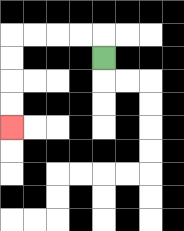{'start': '[4, 2]', 'end': '[0, 5]', 'path_directions': 'U,L,L,L,L,D,D,D,D', 'path_coordinates': '[[4, 2], [4, 1], [3, 1], [2, 1], [1, 1], [0, 1], [0, 2], [0, 3], [0, 4], [0, 5]]'}